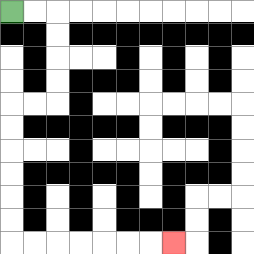{'start': '[0, 0]', 'end': '[7, 10]', 'path_directions': 'R,R,D,D,D,D,L,L,D,D,D,D,D,D,R,R,R,R,R,R,R', 'path_coordinates': '[[0, 0], [1, 0], [2, 0], [2, 1], [2, 2], [2, 3], [2, 4], [1, 4], [0, 4], [0, 5], [0, 6], [0, 7], [0, 8], [0, 9], [0, 10], [1, 10], [2, 10], [3, 10], [4, 10], [5, 10], [6, 10], [7, 10]]'}